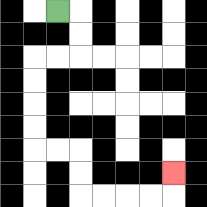{'start': '[2, 0]', 'end': '[7, 7]', 'path_directions': 'R,D,D,L,L,D,D,D,D,R,R,D,D,R,R,R,R,U', 'path_coordinates': '[[2, 0], [3, 0], [3, 1], [3, 2], [2, 2], [1, 2], [1, 3], [1, 4], [1, 5], [1, 6], [2, 6], [3, 6], [3, 7], [3, 8], [4, 8], [5, 8], [6, 8], [7, 8], [7, 7]]'}